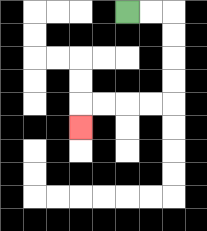{'start': '[5, 0]', 'end': '[3, 5]', 'path_directions': 'R,R,D,D,D,D,L,L,L,L,D', 'path_coordinates': '[[5, 0], [6, 0], [7, 0], [7, 1], [7, 2], [7, 3], [7, 4], [6, 4], [5, 4], [4, 4], [3, 4], [3, 5]]'}